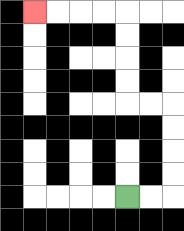{'start': '[5, 8]', 'end': '[1, 0]', 'path_directions': 'R,R,U,U,U,U,L,L,U,U,U,U,L,L,L,L', 'path_coordinates': '[[5, 8], [6, 8], [7, 8], [7, 7], [7, 6], [7, 5], [7, 4], [6, 4], [5, 4], [5, 3], [5, 2], [5, 1], [5, 0], [4, 0], [3, 0], [2, 0], [1, 0]]'}